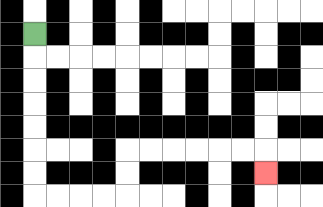{'start': '[1, 1]', 'end': '[11, 7]', 'path_directions': 'D,D,D,D,D,D,D,R,R,R,R,U,U,R,R,R,R,R,R,D', 'path_coordinates': '[[1, 1], [1, 2], [1, 3], [1, 4], [1, 5], [1, 6], [1, 7], [1, 8], [2, 8], [3, 8], [4, 8], [5, 8], [5, 7], [5, 6], [6, 6], [7, 6], [8, 6], [9, 6], [10, 6], [11, 6], [11, 7]]'}